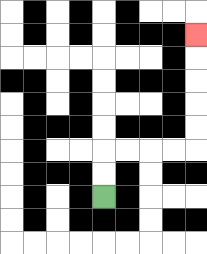{'start': '[4, 8]', 'end': '[8, 1]', 'path_directions': 'U,U,R,R,R,R,U,U,U,U,U', 'path_coordinates': '[[4, 8], [4, 7], [4, 6], [5, 6], [6, 6], [7, 6], [8, 6], [8, 5], [8, 4], [8, 3], [8, 2], [8, 1]]'}